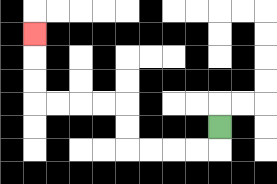{'start': '[9, 5]', 'end': '[1, 1]', 'path_directions': 'D,L,L,L,L,U,U,L,L,L,L,U,U,U', 'path_coordinates': '[[9, 5], [9, 6], [8, 6], [7, 6], [6, 6], [5, 6], [5, 5], [5, 4], [4, 4], [3, 4], [2, 4], [1, 4], [1, 3], [1, 2], [1, 1]]'}